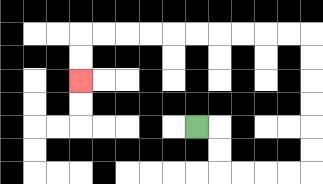{'start': '[8, 5]', 'end': '[3, 3]', 'path_directions': 'R,D,D,R,R,R,R,U,U,U,U,U,U,L,L,L,L,L,L,L,L,L,L,D,D', 'path_coordinates': '[[8, 5], [9, 5], [9, 6], [9, 7], [10, 7], [11, 7], [12, 7], [13, 7], [13, 6], [13, 5], [13, 4], [13, 3], [13, 2], [13, 1], [12, 1], [11, 1], [10, 1], [9, 1], [8, 1], [7, 1], [6, 1], [5, 1], [4, 1], [3, 1], [3, 2], [3, 3]]'}